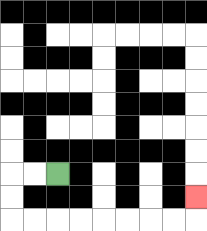{'start': '[2, 7]', 'end': '[8, 8]', 'path_directions': 'L,L,D,D,R,R,R,R,R,R,R,R,U', 'path_coordinates': '[[2, 7], [1, 7], [0, 7], [0, 8], [0, 9], [1, 9], [2, 9], [3, 9], [4, 9], [5, 9], [6, 9], [7, 9], [8, 9], [8, 8]]'}